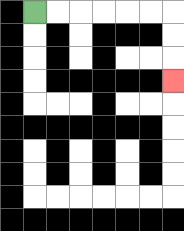{'start': '[1, 0]', 'end': '[7, 3]', 'path_directions': 'R,R,R,R,R,R,D,D,D', 'path_coordinates': '[[1, 0], [2, 0], [3, 0], [4, 0], [5, 0], [6, 0], [7, 0], [7, 1], [7, 2], [7, 3]]'}